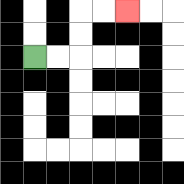{'start': '[1, 2]', 'end': '[5, 0]', 'path_directions': 'R,R,U,U,R,R', 'path_coordinates': '[[1, 2], [2, 2], [3, 2], [3, 1], [3, 0], [4, 0], [5, 0]]'}